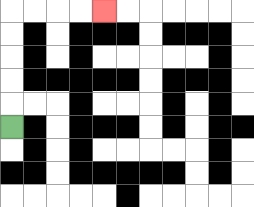{'start': '[0, 5]', 'end': '[4, 0]', 'path_directions': 'U,U,U,U,U,R,R,R,R', 'path_coordinates': '[[0, 5], [0, 4], [0, 3], [0, 2], [0, 1], [0, 0], [1, 0], [2, 0], [3, 0], [4, 0]]'}